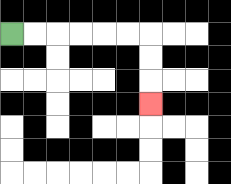{'start': '[0, 1]', 'end': '[6, 4]', 'path_directions': 'R,R,R,R,R,R,D,D,D', 'path_coordinates': '[[0, 1], [1, 1], [2, 1], [3, 1], [4, 1], [5, 1], [6, 1], [6, 2], [6, 3], [6, 4]]'}